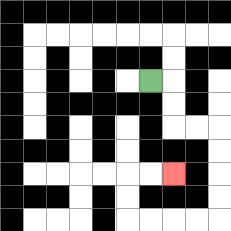{'start': '[6, 3]', 'end': '[7, 7]', 'path_directions': 'R,D,D,R,R,D,D,D,D,L,L,L,L,U,U,R,R', 'path_coordinates': '[[6, 3], [7, 3], [7, 4], [7, 5], [8, 5], [9, 5], [9, 6], [9, 7], [9, 8], [9, 9], [8, 9], [7, 9], [6, 9], [5, 9], [5, 8], [5, 7], [6, 7], [7, 7]]'}